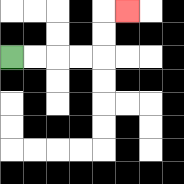{'start': '[0, 2]', 'end': '[5, 0]', 'path_directions': 'R,R,R,R,U,U,R', 'path_coordinates': '[[0, 2], [1, 2], [2, 2], [3, 2], [4, 2], [4, 1], [4, 0], [5, 0]]'}